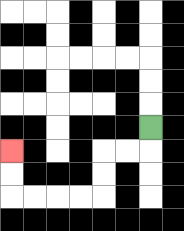{'start': '[6, 5]', 'end': '[0, 6]', 'path_directions': 'D,L,L,D,D,L,L,L,L,U,U', 'path_coordinates': '[[6, 5], [6, 6], [5, 6], [4, 6], [4, 7], [4, 8], [3, 8], [2, 8], [1, 8], [0, 8], [0, 7], [0, 6]]'}